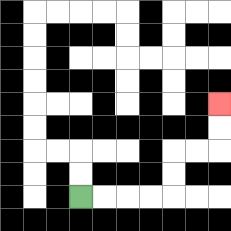{'start': '[3, 8]', 'end': '[9, 4]', 'path_directions': 'R,R,R,R,U,U,R,R,U,U', 'path_coordinates': '[[3, 8], [4, 8], [5, 8], [6, 8], [7, 8], [7, 7], [7, 6], [8, 6], [9, 6], [9, 5], [9, 4]]'}